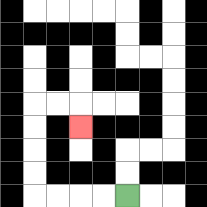{'start': '[5, 8]', 'end': '[3, 5]', 'path_directions': 'L,L,L,L,U,U,U,U,R,R,D', 'path_coordinates': '[[5, 8], [4, 8], [3, 8], [2, 8], [1, 8], [1, 7], [1, 6], [1, 5], [1, 4], [2, 4], [3, 4], [3, 5]]'}